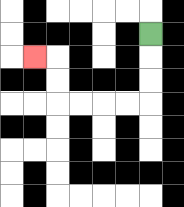{'start': '[6, 1]', 'end': '[1, 2]', 'path_directions': 'D,D,D,L,L,L,L,U,U,L', 'path_coordinates': '[[6, 1], [6, 2], [6, 3], [6, 4], [5, 4], [4, 4], [3, 4], [2, 4], [2, 3], [2, 2], [1, 2]]'}